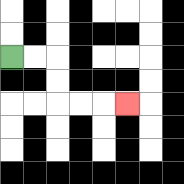{'start': '[0, 2]', 'end': '[5, 4]', 'path_directions': 'R,R,D,D,R,R,R', 'path_coordinates': '[[0, 2], [1, 2], [2, 2], [2, 3], [2, 4], [3, 4], [4, 4], [5, 4]]'}